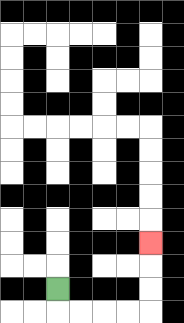{'start': '[2, 12]', 'end': '[6, 10]', 'path_directions': 'D,R,R,R,R,U,U,U', 'path_coordinates': '[[2, 12], [2, 13], [3, 13], [4, 13], [5, 13], [6, 13], [6, 12], [6, 11], [6, 10]]'}